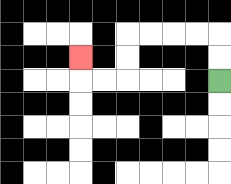{'start': '[9, 3]', 'end': '[3, 2]', 'path_directions': 'U,U,L,L,L,L,D,D,L,L,U', 'path_coordinates': '[[9, 3], [9, 2], [9, 1], [8, 1], [7, 1], [6, 1], [5, 1], [5, 2], [5, 3], [4, 3], [3, 3], [3, 2]]'}